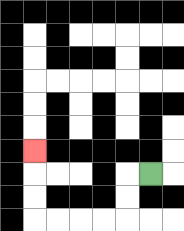{'start': '[6, 7]', 'end': '[1, 6]', 'path_directions': 'L,D,D,L,L,L,L,U,U,U', 'path_coordinates': '[[6, 7], [5, 7], [5, 8], [5, 9], [4, 9], [3, 9], [2, 9], [1, 9], [1, 8], [1, 7], [1, 6]]'}